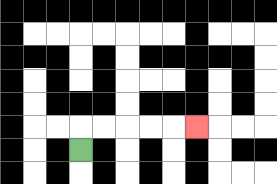{'start': '[3, 6]', 'end': '[8, 5]', 'path_directions': 'U,R,R,R,R,R', 'path_coordinates': '[[3, 6], [3, 5], [4, 5], [5, 5], [6, 5], [7, 5], [8, 5]]'}